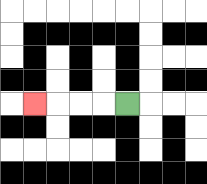{'start': '[5, 4]', 'end': '[1, 4]', 'path_directions': 'L,L,L,L', 'path_coordinates': '[[5, 4], [4, 4], [3, 4], [2, 4], [1, 4]]'}